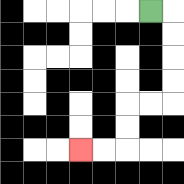{'start': '[6, 0]', 'end': '[3, 6]', 'path_directions': 'R,D,D,D,D,L,L,D,D,L,L', 'path_coordinates': '[[6, 0], [7, 0], [7, 1], [7, 2], [7, 3], [7, 4], [6, 4], [5, 4], [5, 5], [5, 6], [4, 6], [3, 6]]'}